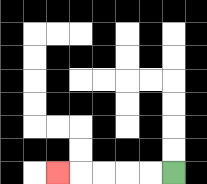{'start': '[7, 7]', 'end': '[2, 7]', 'path_directions': 'L,L,L,L,L', 'path_coordinates': '[[7, 7], [6, 7], [5, 7], [4, 7], [3, 7], [2, 7]]'}